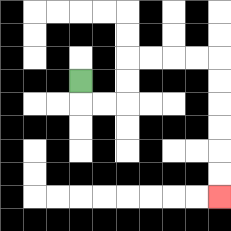{'start': '[3, 3]', 'end': '[9, 8]', 'path_directions': 'D,R,R,U,U,R,R,R,R,D,D,D,D,D,D', 'path_coordinates': '[[3, 3], [3, 4], [4, 4], [5, 4], [5, 3], [5, 2], [6, 2], [7, 2], [8, 2], [9, 2], [9, 3], [9, 4], [9, 5], [9, 6], [9, 7], [9, 8]]'}